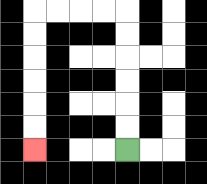{'start': '[5, 6]', 'end': '[1, 6]', 'path_directions': 'U,U,U,U,U,U,L,L,L,L,D,D,D,D,D,D', 'path_coordinates': '[[5, 6], [5, 5], [5, 4], [5, 3], [5, 2], [5, 1], [5, 0], [4, 0], [3, 0], [2, 0], [1, 0], [1, 1], [1, 2], [1, 3], [1, 4], [1, 5], [1, 6]]'}